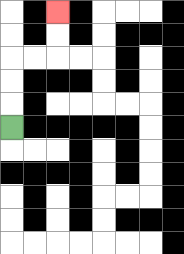{'start': '[0, 5]', 'end': '[2, 0]', 'path_directions': 'U,U,U,R,R,U,U', 'path_coordinates': '[[0, 5], [0, 4], [0, 3], [0, 2], [1, 2], [2, 2], [2, 1], [2, 0]]'}